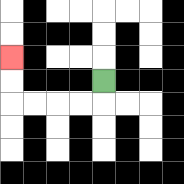{'start': '[4, 3]', 'end': '[0, 2]', 'path_directions': 'D,L,L,L,L,U,U', 'path_coordinates': '[[4, 3], [4, 4], [3, 4], [2, 4], [1, 4], [0, 4], [0, 3], [0, 2]]'}